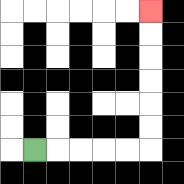{'start': '[1, 6]', 'end': '[6, 0]', 'path_directions': 'R,R,R,R,R,U,U,U,U,U,U', 'path_coordinates': '[[1, 6], [2, 6], [3, 6], [4, 6], [5, 6], [6, 6], [6, 5], [6, 4], [6, 3], [6, 2], [6, 1], [6, 0]]'}